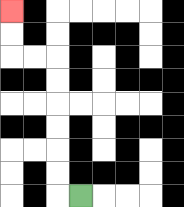{'start': '[3, 8]', 'end': '[0, 0]', 'path_directions': 'L,U,U,U,U,U,U,L,L,U,U', 'path_coordinates': '[[3, 8], [2, 8], [2, 7], [2, 6], [2, 5], [2, 4], [2, 3], [2, 2], [1, 2], [0, 2], [0, 1], [0, 0]]'}